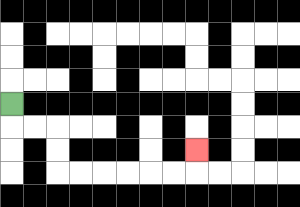{'start': '[0, 4]', 'end': '[8, 6]', 'path_directions': 'D,R,R,D,D,R,R,R,R,R,R,U', 'path_coordinates': '[[0, 4], [0, 5], [1, 5], [2, 5], [2, 6], [2, 7], [3, 7], [4, 7], [5, 7], [6, 7], [7, 7], [8, 7], [8, 6]]'}